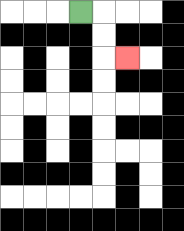{'start': '[3, 0]', 'end': '[5, 2]', 'path_directions': 'R,D,D,R', 'path_coordinates': '[[3, 0], [4, 0], [4, 1], [4, 2], [5, 2]]'}